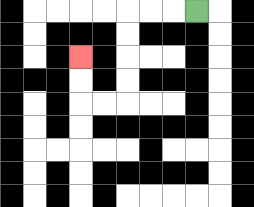{'start': '[8, 0]', 'end': '[3, 2]', 'path_directions': 'L,L,L,D,D,D,D,L,L,U,U', 'path_coordinates': '[[8, 0], [7, 0], [6, 0], [5, 0], [5, 1], [5, 2], [5, 3], [5, 4], [4, 4], [3, 4], [3, 3], [3, 2]]'}